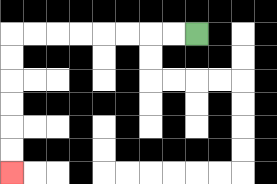{'start': '[8, 1]', 'end': '[0, 7]', 'path_directions': 'L,L,L,L,L,L,L,L,D,D,D,D,D,D', 'path_coordinates': '[[8, 1], [7, 1], [6, 1], [5, 1], [4, 1], [3, 1], [2, 1], [1, 1], [0, 1], [0, 2], [0, 3], [0, 4], [0, 5], [0, 6], [0, 7]]'}